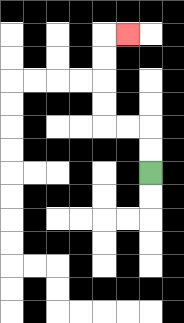{'start': '[6, 7]', 'end': '[5, 1]', 'path_directions': 'U,U,L,L,U,U,U,U,R', 'path_coordinates': '[[6, 7], [6, 6], [6, 5], [5, 5], [4, 5], [4, 4], [4, 3], [4, 2], [4, 1], [5, 1]]'}